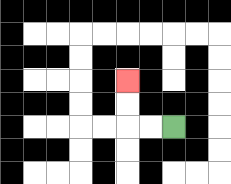{'start': '[7, 5]', 'end': '[5, 3]', 'path_directions': 'L,L,U,U', 'path_coordinates': '[[7, 5], [6, 5], [5, 5], [5, 4], [5, 3]]'}